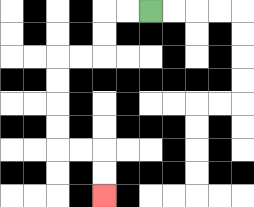{'start': '[6, 0]', 'end': '[4, 8]', 'path_directions': 'L,L,D,D,L,L,D,D,D,D,R,R,D,D', 'path_coordinates': '[[6, 0], [5, 0], [4, 0], [4, 1], [4, 2], [3, 2], [2, 2], [2, 3], [2, 4], [2, 5], [2, 6], [3, 6], [4, 6], [4, 7], [4, 8]]'}